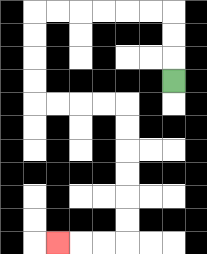{'start': '[7, 3]', 'end': '[2, 10]', 'path_directions': 'U,U,U,L,L,L,L,L,L,D,D,D,D,R,R,R,R,D,D,D,D,D,D,L,L,L', 'path_coordinates': '[[7, 3], [7, 2], [7, 1], [7, 0], [6, 0], [5, 0], [4, 0], [3, 0], [2, 0], [1, 0], [1, 1], [1, 2], [1, 3], [1, 4], [2, 4], [3, 4], [4, 4], [5, 4], [5, 5], [5, 6], [5, 7], [5, 8], [5, 9], [5, 10], [4, 10], [3, 10], [2, 10]]'}